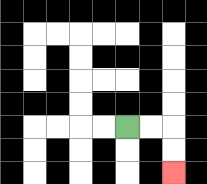{'start': '[5, 5]', 'end': '[7, 7]', 'path_directions': 'R,R,D,D', 'path_coordinates': '[[5, 5], [6, 5], [7, 5], [7, 6], [7, 7]]'}